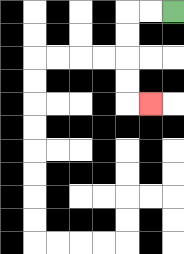{'start': '[7, 0]', 'end': '[6, 4]', 'path_directions': 'L,L,D,D,D,D,R', 'path_coordinates': '[[7, 0], [6, 0], [5, 0], [5, 1], [5, 2], [5, 3], [5, 4], [6, 4]]'}